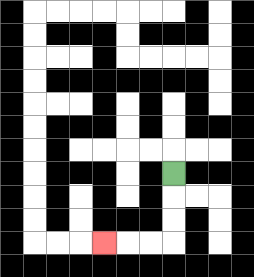{'start': '[7, 7]', 'end': '[4, 10]', 'path_directions': 'D,D,D,L,L,L', 'path_coordinates': '[[7, 7], [7, 8], [7, 9], [7, 10], [6, 10], [5, 10], [4, 10]]'}